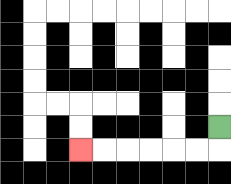{'start': '[9, 5]', 'end': '[3, 6]', 'path_directions': 'D,L,L,L,L,L,L', 'path_coordinates': '[[9, 5], [9, 6], [8, 6], [7, 6], [6, 6], [5, 6], [4, 6], [3, 6]]'}